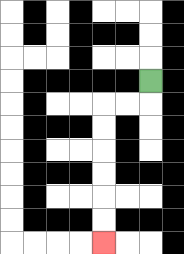{'start': '[6, 3]', 'end': '[4, 10]', 'path_directions': 'D,L,L,D,D,D,D,D,D', 'path_coordinates': '[[6, 3], [6, 4], [5, 4], [4, 4], [4, 5], [4, 6], [4, 7], [4, 8], [4, 9], [4, 10]]'}